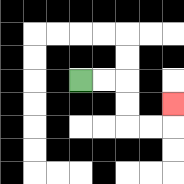{'start': '[3, 3]', 'end': '[7, 4]', 'path_directions': 'R,R,D,D,R,R,U', 'path_coordinates': '[[3, 3], [4, 3], [5, 3], [5, 4], [5, 5], [6, 5], [7, 5], [7, 4]]'}